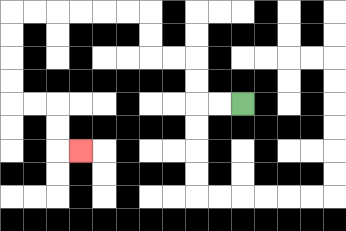{'start': '[10, 4]', 'end': '[3, 6]', 'path_directions': 'L,L,U,U,L,L,U,U,L,L,L,L,L,L,D,D,D,D,R,R,D,D,R', 'path_coordinates': '[[10, 4], [9, 4], [8, 4], [8, 3], [8, 2], [7, 2], [6, 2], [6, 1], [6, 0], [5, 0], [4, 0], [3, 0], [2, 0], [1, 0], [0, 0], [0, 1], [0, 2], [0, 3], [0, 4], [1, 4], [2, 4], [2, 5], [2, 6], [3, 6]]'}